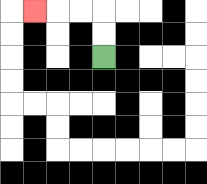{'start': '[4, 2]', 'end': '[1, 0]', 'path_directions': 'U,U,L,L,L', 'path_coordinates': '[[4, 2], [4, 1], [4, 0], [3, 0], [2, 0], [1, 0]]'}